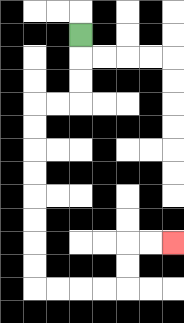{'start': '[3, 1]', 'end': '[7, 10]', 'path_directions': 'D,D,D,L,L,D,D,D,D,D,D,D,D,R,R,R,R,U,U,R,R', 'path_coordinates': '[[3, 1], [3, 2], [3, 3], [3, 4], [2, 4], [1, 4], [1, 5], [1, 6], [1, 7], [1, 8], [1, 9], [1, 10], [1, 11], [1, 12], [2, 12], [3, 12], [4, 12], [5, 12], [5, 11], [5, 10], [6, 10], [7, 10]]'}